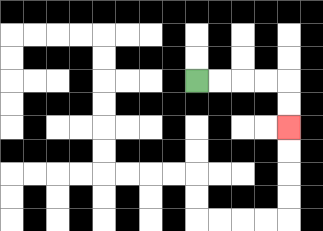{'start': '[8, 3]', 'end': '[12, 5]', 'path_directions': 'R,R,R,R,D,D', 'path_coordinates': '[[8, 3], [9, 3], [10, 3], [11, 3], [12, 3], [12, 4], [12, 5]]'}